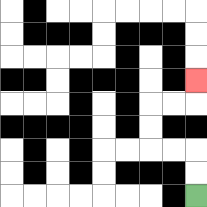{'start': '[8, 8]', 'end': '[8, 3]', 'path_directions': 'U,U,L,L,U,U,R,R,U', 'path_coordinates': '[[8, 8], [8, 7], [8, 6], [7, 6], [6, 6], [6, 5], [6, 4], [7, 4], [8, 4], [8, 3]]'}